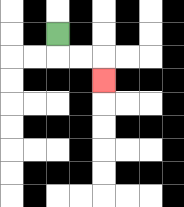{'start': '[2, 1]', 'end': '[4, 3]', 'path_directions': 'D,R,R,D', 'path_coordinates': '[[2, 1], [2, 2], [3, 2], [4, 2], [4, 3]]'}